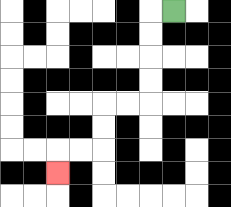{'start': '[7, 0]', 'end': '[2, 7]', 'path_directions': 'L,D,D,D,D,L,L,D,D,L,L,D', 'path_coordinates': '[[7, 0], [6, 0], [6, 1], [6, 2], [6, 3], [6, 4], [5, 4], [4, 4], [4, 5], [4, 6], [3, 6], [2, 6], [2, 7]]'}